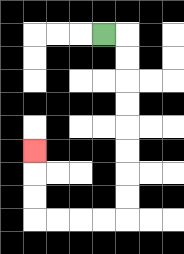{'start': '[4, 1]', 'end': '[1, 6]', 'path_directions': 'R,D,D,D,D,D,D,D,D,L,L,L,L,U,U,U', 'path_coordinates': '[[4, 1], [5, 1], [5, 2], [5, 3], [5, 4], [5, 5], [5, 6], [5, 7], [5, 8], [5, 9], [4, 9], [3, 9], [2, 9], [1, 9], [1, 8], [1, 7], [1, 6]]'}